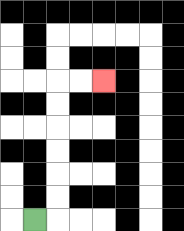{'start': '[1, 9]', 'end': '[4, 3]', 'path_directions': 'R,U,U,U,U,U,U,R,R', 'path_coordinates': '[[1, 9], [2, 9], [2, 8], [2, 7], [2, 6], [2, 5], [2, 4], [2, 3], [3, 3], [4, 3]]'}